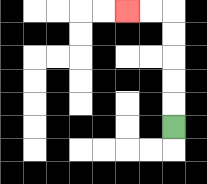{'start': '[7, 5]', 'end': '[5, 0]', 'path_directions': 'U,U,U,U,U,L,L', 'path_coordinates': '[[7, 5], [7, 4], [7, 3], [7, 2], [7, 1], [7, 0], [6, 0], [5, 0]]'}